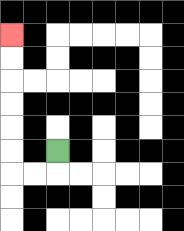{'start': '[2, 6]', 'end': '[0, 1]', 'path_directions': 'D,L,L,U,U,U,U,U,U', 'path_coordinates': '[[2, 6], [2, 7], [1, 7], [0, 7], [0, 6], [0, 5], [0, 4], [0, 3], [0, 2], [0, 1]]'}